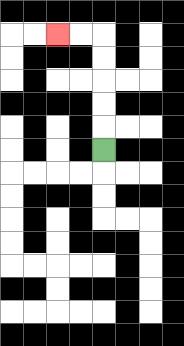{'start': '[4, 6]', 'end': '[2, 1]', 'path_directions': 'U,U,U,U,U,L,L', 'path_coordinates': '[[4, 6], [4, 5], [4, 4], [4, 3], [4, 2], [4, 1], [3, 1], [2, 1]]'}